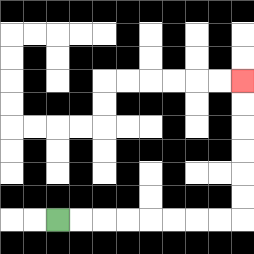{'start': '[2, 9]', 'end': '[10, 3]', 'path_directions': 'R,R,R,R,R,R,R,R,U,U,U,U,U,U', 'path_coordinates': '[[2, 9], [3, 9], [4, 9], [5, 9], [6, 9], [7, 9], [8, 9], [9, 9], [10, 9], [10, 8], [10, 7], [10, 6], [10, 5], [10, 4], [10, 3]]'}